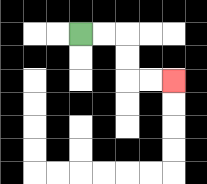{'start': '[3, 1]', 'end': '[7, 3]', 'path_directions': 'R,R,D,D,R,R', 'path_coordinates': '[[3, 1], [4, 1], [5, 1], [5, 2], [5, 3], [6, 3], [7, 3]]'}